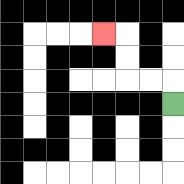{'start': '[7, 4]', 'end': '[4, 1]', 'path_directions': 'U,L,L,U,U,L', 'path_coordinates': '[[7, 4], [7, 3], [6, 3], [5, 3], [5, 2], [5, 1], [4, 1]]'}